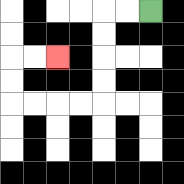{'start': '[6, 0]', 'end': '[2, 2]', 'path_directions': 'L,L,D,D,D,D,L,L,L,L,U,U,R,R', 'path_coordinates': '[[6, 0], [5, 0], [4, 0], [4, 1], [4, 2], [4, 3], [4, 4], [3, 4], [2, 4], [1, 4], [0, 4], [0, 3], [0, 2], [1, 2], [2, 2]]'}